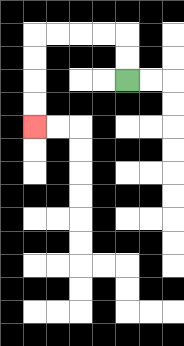{'start': '[5, 3]', 'end': '[1, 5]', 'path_directions': 'U,U,L,L,L,L,D,D,D,D', 'path_coordinates': '[[5, 3], [5, 2], [5, 1], [4, 1], [3, 1], [2, 1], [1, 1], [1, 2], [1, 3], [1, 4], [1, 5]]'}